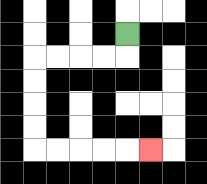{'start': '[5, 1]', 'end': '[6, 6]', 'path_directions': 'D,L,L,L,L,D,D,D,D,R,R,R,R,R', 'path_coordinates': '[[5, 1], [5, 2], [4, 2], [3, 2], [2, 2], [1, 2], [1, 3], [1, 4], [1, 5], [1, 6], [2, 6], [3, 6], [4, 6], [5, 6], [6, 6]]'}